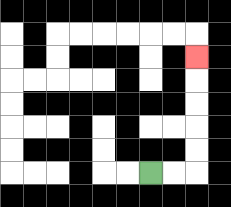{'start': '[6, 7]', 'end': '[8, 2]', 'path_directions': 'R,R,U,U,U,U,U', 'path_coordinates': '[[6, 7], [7, 7], [8, 7], [8, 6], [8, 5], [8, 4], [8, 3], [8, 2]]'}